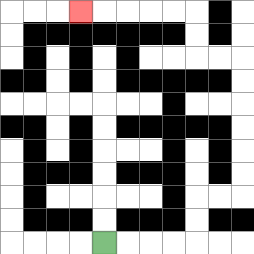{'start': '[4, 10]', 'end': '[3, 0]', 'path_directions': 'R,R,R,R,U,U,R,R,U,U,U,U,U,U,L,L,U,U,L,L,L,L,L', 'path_coordinates': '[[4, 10], [5, 10], [6, 10], [7, 10], [8, 10], [8, 9], [8, 8], [9, 8], [10, 8], [10, 7], [10, 6], [10, 5], [10, 4], [10, 3], [10, 2], [9, 2], [8, 2], [8, 1], [8, 0], [7, 0], [6, 0], [5, 0], [4, 0], [3, 0]]'}